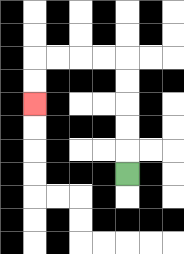{'start': '[5, 7]', 'end': '[1, 4]', 'path_directions': 'U,U,U,U,U,L,L,L,L,D,D', 'path_coordinates': '[[5, 7], [5, 6], [5, 5], [5, 4], [5, 3], [5, 2], [4, 2], [3, 2], [2, 2], [1, 2], [1, 3], [1, 4]]'}